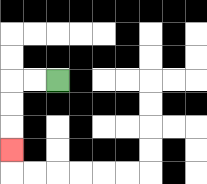{'start': '[2, 3]', 'end': '[0, 6]', 'path_directions': 'L,L,D,D,D', 'path_coordinates': '[[2, 3], [1, 3], [0, 3], [0, 4], [0, 5], [0, 6]]'}